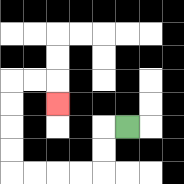{'start': '[5, 5]', 'end': '[2, 4]', 'path_directions': 'L,D,D,L,L,L,L,U,U,U,U,R,R,D', 'path_coordinates': '[[5, 5], [4, 5], [4, 6], [4, 7], [3, 7], [2, 7], [1, 7], [0, 7], [0, 6], [0, 5], [0, 4], [0, 3], [1, 3], [2, 3], [2, 4]]'}